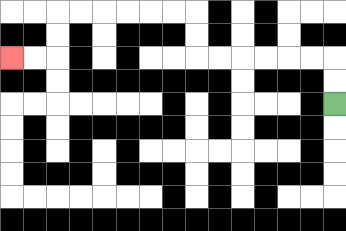{'start': '[14, 4]', 'end': '[0, 2]', 'path_directions': 'U,U,L,L,L,L,L,L,U,U,L,L,L,L,L,L,D,D,L,L', 'path_coordinates': '[[14, 4], [14, 3], [14, 2], [13, 2], [12, 2], [11, 2], [10, 2], [9, 2], [8, 2], [8, 1], [8, 0], [7, 0], [6, 0], [5, 0], [4, 0], [3, 0], [2, 0], [2, 1], [2, 2], [1, 2], [0, 2]]'}